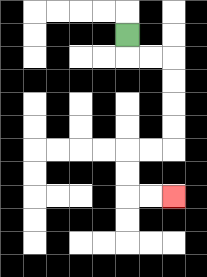{'start': '[5, 1]', 'end': '[7, 8]', 'path_directions': 'D,R,R,D,D,D,D,L,L,D,D,R,R', 'path_coordinates': '[[5, 1], [5, 2], [6, 2], [7, 2], [7, 3], [7, 4], [7, 5], [7, 6], [6, 6], [5, 6], [5, 7], [5, 8], [6, 8], [7, 8]]'}